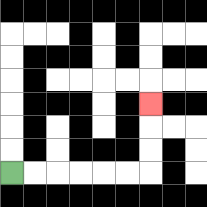{'start': '[0, 7]', 'end': '[6, 4]', 'path_directions': 'R,R,R,R,R,R,U,U,U', 'path_coordinates': '[[0, 7], [1, 7], [2, 7], [3, 7], [4, 7], [5, 7], [6, 7], [6, 6], [6, 5], [6, 4]]'}